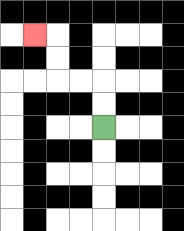{'start': '[4, 5]', 'end': '[1, 1]', 'path_directions': 'U,U,L,L,U,U,L', 'path_coordinates': '[[4, 5], [4, 4], [4, 3], [3, 3], [2, 3], [2, 2], [2, 1], [1, 1]]'}